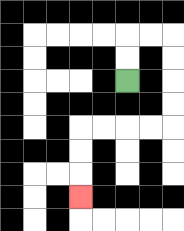{'start': '[5, 3]', 'end': '[3, 8]', 'path_directions': 'U,U,R,R,D,D,D,D,L,L,L,L,D,D,D', 'path_coordinates': '[[5, 3], [5, 2], [5, 1], [6, 1], [7, 1], [7, 2], [7, 3], [7, 4], [7, 5], [6, 5], [5, 5], [4, 5], [3, 5], [3, 6], [3, 7], [3, 8]]'}